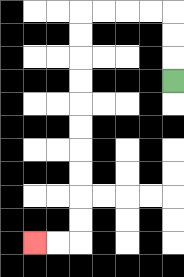{'start': '[7, 3]', 'end': '[1, 10]', 'path_directions': 'U,U,U,L,L,L,L,D,D,D,D,D,D,D,D,D,D,L,L', 'path_coordinates': '[[7, 3], [7, 2], [7, 1], [7, 0], [6, 0], [5, 0], [4, 0], [3, 0], [3, 1], [3, 2], [3, 3], [3, 4], [3, 5], [3, 6], [3, 7], [3, 8], [3, 9], [3, 10], [2, 10], [1, 10]]'}